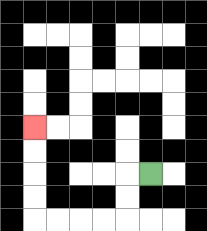{'start': '[6, 7]', 'end': '[1, 5]', 'path_directions': 'L,D,D,L,L,L,L,U,U,U,U', 'path_coordinates': '[[6, 7], [5, 7], [5, 8], [5, 9], [4, 9], [3, 9], [2, 9], [1, 9], [1, 8], [1, 7], [1, 6], [1, 5]]'}